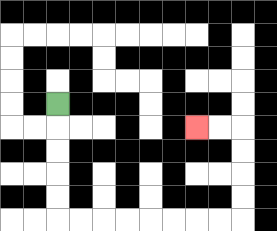{'start': '[2, 4]', 'end': '[8, 5]', 'path_directions': 'D,D,D,D,D,R,R,R,R,R,R,R,R,U,U,U,U,L,L', 'path_coordinates': '[[2, 4], [2, 5], [2, 6], [2, 7], [2, 8], [2, 9], [3, 9], [4, 9], [5, 9], [6, 9], [7, 9], [8, 9], [9, 9], [10, 9], [10, 8], [10, 7], [10, 6], [10, 5], [9, 5], [8, 5]]'}